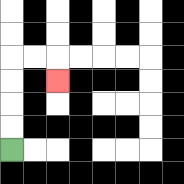{'start': '[0, 6]', 'end': '[2, 3]', 'path_directions': 'U,U,U,U,R,R,D', 'path_coordinates': '[[0, 6], [0, 5], [0, 4], [0, 3], [0, 2], [1, 2], [2, 2], [2, 3]]'}